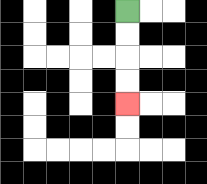{'start': '[5, 0]', 'end': '[5, 4]', 'path_directions': 'D,D,D,D', 'path_coordinates': '[[5, 0], [5, 1], [5, 2], [5, 3], [5, 4]]'}